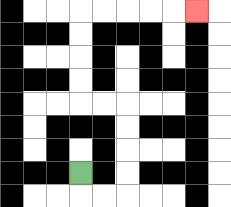{'start': '[3, 7]', 'end': '[8, 0]', 'path_directions': 'D,R,R,U,U,U,U,L,L,U,U,U,U,R,R,R,R,R', 'path_coordinates': '[[3, 7], [3, 8], [4, 8], [5, 8], [5, 7], [5, 6], [5, 5], [5, 4], [4, 4], [3, 4], [3, 3], [3, 2], [3, 1], [3, 0], [4, 0], [5, 0], [6, 0], [7, 0], [8, 0]]'}